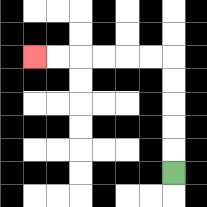{'start': '[7, 7]', 'end': '[1, 2]', 'path_directions': 'U,U,U,U,U,L,L,L,L,L,L', 'path_coordinates': '[[7, 7], [7, 6], [7, 5], [7, 4], [7, 3], [7, 2], [6, 2], [5, 2], [4, 2], [3, 2], [2, 2], [1, 2]]'}